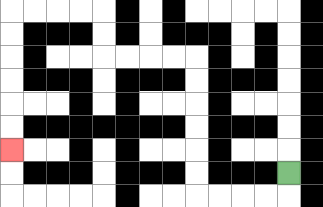{'start': '[12, 7]', 'end': '[0, 6]', 'path_directions': 'D,L,L,L,L,U,U,U,U,U,U,L,L,L,L,U,U,L,L,L,L,D,D,D,D,D,D', 'path_coordinates': '[[12, 7], [12, 8], [11, 8], [10, 8], [9, 8], [8, 8], [8, 7], [8, 6], [8, 5], [8, 4], [8, 3], [8, 2], [7, 2], [6, 2], [5, 2], [4, 2], [4, 1], [4, 0], [3, 0], [2, 0], [1, 0], [0, 0], [0, 1], [0, 2], [0, 3], [0, 4], [0, 5], [0, 6]]'}